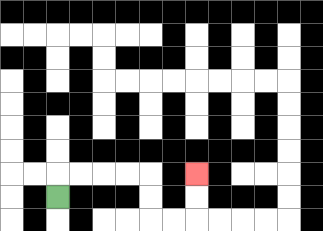{'start': '[2, 8]', 'end': '[8, 7]', 'path_directions': 'U,R,R,R,R,D,D,R,R,U,U', 'path_coordinates': '[[2, 8], [2, 7], [3, 7], [4, 7], [5, 7], [6, 7], [6, 8], [6, 9], [7, 9], [8, 9], [8, 8], [8, 7]]'}